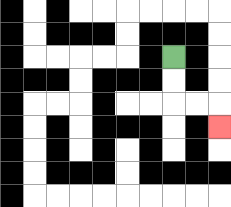{'start': '[7, 2]', 'end': '[9, 5]', 'path_directions': 'D,D,R,R,D', 'path_coordinates': '[[7, 2], [7, 3], [7, 4], [8, 4], [9, 4], [9, 5]]'}